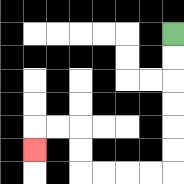{'start': '[7, 1]', 'end': '[1, 6]', 'path_directions': 'D,D,D,D,D,D,L,L,L,L,U,U,L,L,D', 'path_coordinates': '[[7, 1], [7, 2], [7, 3], [7, 4], [7, 5], [7, 6], [7, 7], [6, 7], [5, 7], [4, 7], [3, 7], [3, 6], [3, 5], [2, 5], [1, 5], [1, 6]]'}